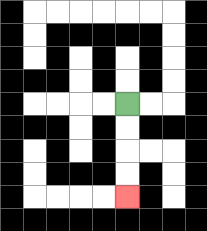{'start': '[5, 4]', 'end': '[5, 8]', 'path_directions': 'D,D,D,D', 'path_coordinates': '[[5, 4], [5, 5], [5, 6], [5, 7], [5, 8]]'}